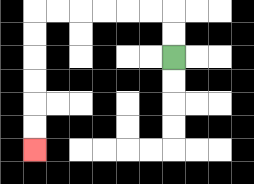{'start': '[7, 2]', 'end': '[1, 6]', 'path_directions': 'U,U,L,L,L,L,L,L,D,D,D,D,D,D', 'path_coordinates': '[[7, 2], [7, 1], [7, 0], [6, 0], [5, 0], [4, 0], [3, 0], [2, 0], [1, 0], [1, 1], [1, 2], [1, 3], [1, 4], [1, 5], [1, 6]]'}